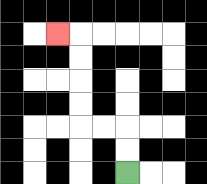{'start': '[5, 7]', 'end': '[2, 1]', 'path_directions': 'U,U,L,L,U,U,U,U,L', 'path_coordinates': '[[5, 7], [5, 6], [5, 5], [4, 5], [3, 5], [3, 4], [3, 3], [3, 2], [3, 1], [2, 1]]'}